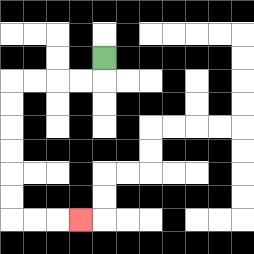{'start': '[4, 2]', 'end': '[3, 9]', 'path_directions': 'D,L,L,L,L,D,D,D,D,D,D,R,R,R', 'path_coordinates': '[[4, 2], [4, 3], [3, 3], [2, 3], [1, 3], [0, 3], [0, 4], [0, 5], [0, 6], [0, 7], [0, 8], [0, 9], [1, 9], [2, 9], [3, 9]]'}